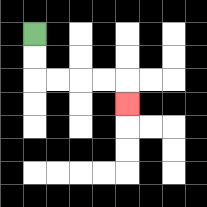{'start': '[1, 1]', 'end': '[5, 4]', 'path_directions': 'D,D,R,R,R,R,D', 'path_coordinates': '[[1, 1], [1, 2], [1, 3], [2, 3], [3, 3], [4, 3], [5, 3], [5, 4]]'}